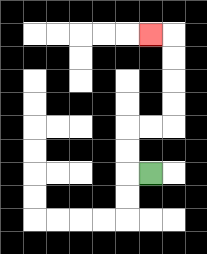{'start': '[6, 7]', 'end': '[6, 1]', 'path_directions': 'L,U,U,R,R,U,U,U,U,L', 'path_coordinates': '[[6, 7], [5, 7], [5, 6], [5, 5], [6, 5], [7, 5], [7, 4], [7, 3], [7, 2], [7, 1], [6, 1]]'}